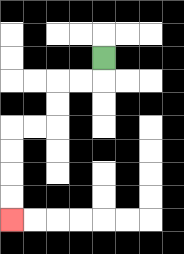{'start': '[4, 2]', 'end': '[0, 9]', 'path_directions': 'D,L,L,D,D,L,L,D,D,D,D', 'path_coordinates': '[[4, 2], [4, 3], [3, 3], [2, 3], [2, 4], [2, 5], [1, 5], [0, 5], [0, 6], [0, 7], [0, 8], [0, 9]]'}